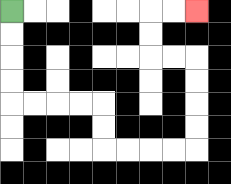{'start': '[0, 0]', 'end': '[8, 0]', 'path_directions': 'D,D,D,D,R,R,R,R,D,D,R,R,R,R,U,U,U,U,L,L,U,U,R,R', 'path_coordinates': '[[0, 0], [0, 1], [0, 2], [0, 3], [0, 4], [1, 4], [2, 4], [3, 4], [4, 4], [4, 5], [4, 6], [5, 6], [6, 6], [7, 6], [8, 6], [8, 5], [8, 4], [8, 3], [8, 2], [7, 2], [6, 2], [6, 1], [6, 0], [7, 0], [8, 0]]'}